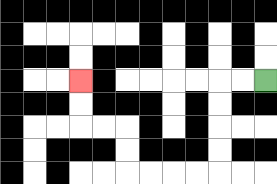{'start': '[11, 3]', 'end': '[3, 3]', 'path_directions': 'L,L,D,D,D,D,L,L,L,L,U,U,L,L,U,U', 'path_coordinates': '[[11, 3], [10, 3], [9, 3], [9, 4], [9, 5], [9, 6], [9, 7], [8, 7], [7, 7], [6, 7], [5, 7], [5, 6], [5, 5], [4, 5], [3, 5], [3, 4], [3, 3]]'}